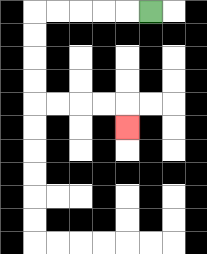{'start': '[6, 0]', 'end': '[5, 5]', 'path_directions': 'L,L,L,L,L,D,D,D,D,R,R,R,R,D', 'path_coordinates': '[[6, 0], [5, 0], [4, 0], [3, 0], [2, 0], [1, 0], [1, 1], [1, 2], [1, 3], [1, 4], [2, 4], [3, 4], [4, 4], [5, 4], [5, 5]]'}